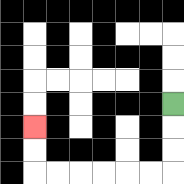{'start': '[7, 4]', 'end': '[1, 5]', 'path_directions': 'D,D,D,L,L,L,L,L,L,U,U', 'path_coordinates': '[[7, 4], [7, 5], [7, 6], [7, 7], [6, 7], [5, 7], [4, 7], [3, 7], [2, 7], [1, 7], [1, 6], [1, 5]]'}